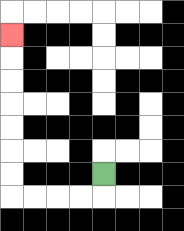{'start': '[4, 7]', 'end': '[0, 1]', 'path_directions': 'D,L,L,L,L,U,U,U,U,U,U,U', 'path_coordinates': '[[4, 7], [4, 8], [3, 8], [2, 8], [1, 8], [0, 8], [0, 7], [0, 6], [0, 5], [0, 4], [0, 3], [0, 2], [0, 1]]'}